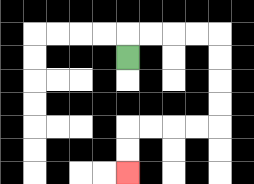{'start': '[5, 2]', 'end': '[5, 7]', 'path_directions': 'U,R,R,R,R,D,D,D,D,L,L,L,L,D,D', 'path_coordinates': '[[5, 2], [5, 1], [6, 1], [7, 1], [8, 1], [9, 1], [9, 2], [9, 3], [9, 4], [9, 5], [8, 5], [7, 5], [6, 5], [5, 5], [5, 6], [5, 7]]'}